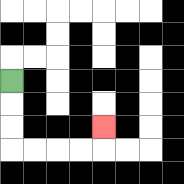{'start': '[0, 3]', 'end': '[4, 5]', 'path_directions': 'D,D,D,R,R,R,R,U', 'path_coordinates': '[[0, 3], [0, 4], [0, 5], [0, 6], [1, 6], [2, 6], [3, 6], [4, 6], [4, 5]]'}